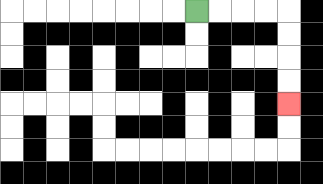{'start': '[8, 0]', 'end': '[12, 4]', 'path_directions': 'R,R,R,R,D,D,D,D', 'path_coordinates': '[[8, 0], [9, 0], [10, 0], [11, 0], [12, 0], [12, 1], [12, 2], [12, 3], [12, 4]]'}